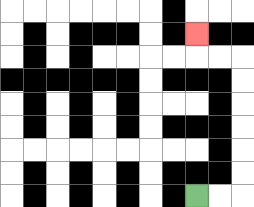{'start': '[8, 8]', 'end': '[8, 1]', 'path_directions': 'R,R,U,U,U,U,U,U,L,L,U', 'path_coordinates': '[[8, 8], [9, 8], [10, 8], [10, 7], [10, 6], [10, 5], [10, 4], [10, 3], [10, 2], [9, 2], [8, 2], [8, 1]]'}